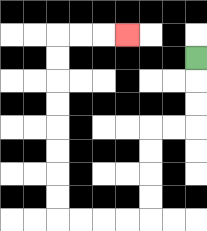{'start': '[8, 2]', 'end': '[5, 1]', 'path_directions': 'D,D,D,L,L,D,D,D,D,L,L,L,L,U,U,U,U,U,U,U,U,R,R,R', 'path_coordinates': '[[8, 2], [8, 3], [8, 4], [8, 5], [7, 5], [6, 5], [6, 6], [6, 7], [6, 8], [6, 9], [5, 9], [4, 9], [3, 9], [2, 9], [2, 8], [2, 7], [2, 6], [2, 5], [2, 4], [2, 3], [2, 2], [2, 1], [3, 1], [4, 1], [5, 1]]'}